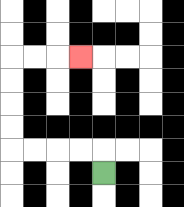{'start': '[4, 7]', 'end': '[3, 2]', 'path_directions': 'U,L,L,L,L,U,U,U,U,R,R,R', 'path_coordinates': '[[4, 7], [4, 6], [3, 6], [2, 6], [1, 6], [0, 6], [0, 5], [0, 4], [0, 3], [0, 2], [1, 2], [2, 2], [3, 2]]'}